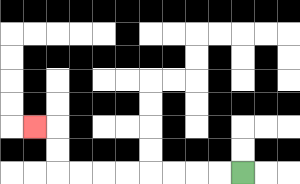{'start': '[10, 7]', 'end': '[1, 5]', 'path_directions': 'L,L,L,L,L,L,L,L,U,U,L', 'path_coordinates': '[[10, 7], [9, 7], [8, 7], [7, 7], [6, 7], [5, 7], [4, 7], [3, 7], [2, 7], [2, 6], [2, 5], [1, 5]]'}